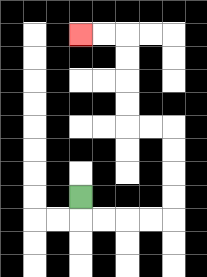{'start': '[3, 8]', 'end': '[3, 1]', 'path_directions': 'D,R,R,R,R,U,U,U,U,L,L,U,U,U,U,L,L', 'path_coordinates': '[[3, 8], [3, 9], [4, 9], [5, 9], [6, 9], [7, 9], [7, 8], [7, 7], [7, 6], [7, 5], [6, 5], [5, 5], [5, 4], [5, 3], [5, 2], [5, 1], [4, 1], [3, 1]]'}